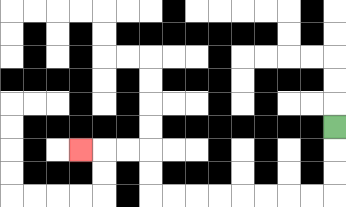{'start': '[14, 5]', 'end': '[3, 6]', 'path_directions': 'D,D,D,L,L,L,L,L,L,L,L,U,U,L,L,L', 'path_coordinates': '[[14, 5], [14, 6], [14, 7], [14, 8], [13, 8], [12, 8], [11, 8], [10, 8], [9, 8], [8, 8], [7, 8], [6, 8], [6, 7], [6, 6], [5, 6], [4, 6], [3, 6]]'}